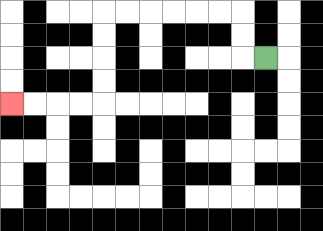{'start': '[11, 2]', 'end': '[0, 4]', 'path_directions': 'L,U,U,L,L,L,L,L,L,D,D,D,D,L,L,L,L', 'path_coordinates': '[[11, 2], [10, 2], [10, 1], [10, 0], [9, 0], [8, 0], [7, 0], [6, 0], [5, 0], [4, 0], [4, 1], [4, 2], [4, 3], [4, 4], [3, 4], [2, 4], [1, 4], [0, 4]]'}